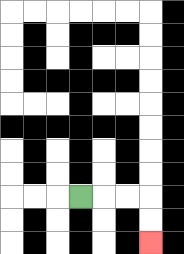{'start': '[3, 8]', 'end': '[6, 10]', 'path_directions': 'R,R,R,D,D', 'path_coordinates': '[[3, 8], [4, 8], [5, 8], [6, 8], [6, 9], [6, 10]]'}